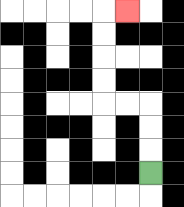{'start': '[6, 7]', 'end': '[5, 0]', 'path_directions': 'U,U,U,L,L,U,U,U,U,R', 'path_coordinates': '[[6, 7], [6, 6], [6, 5], [6, 4], [5, 4], [4, 4], [4, 3], [4, 2], [4, 1], [4, 0], [5, 0]]'}